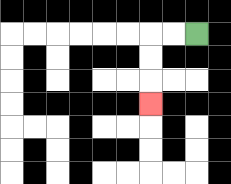{'start': '[8, 1]', 'end': '[6, 4]', 'path_directions': 'L,L,D,D,D', 'path_coordinates': '[[8, 1], [7, 1], [6, 1], [6, 2], [6, 3], [6, 4]]'}